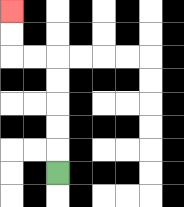{'start': '[2, 7]', 'end': '[0, 0]', 'path_directions': 'U,U,U,U,U,L,L,U,U', 'path_coordinates': '[[2, 7], [2, 6], [2, 5], [2, 4], [2, 3], [2, 2], [1, 2], [0, 2], [0, 1], [0, 0]]'}